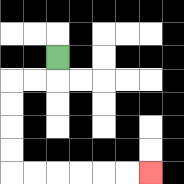{'start': '[2, 2]', 'end': '[6, 7]', 'path_directions': 'D,L,L,D,D,D,D,R,R,R,R,R,R', 'path_coordinates': '[[2, 2], [2, 3], [1, 3], [0, 3], [0, 4], [0, 5], [0, 6], [0, 7], [1, 7], [2, 7], [3, 7], [4, 7], [5, 7], [6, 7]]'}